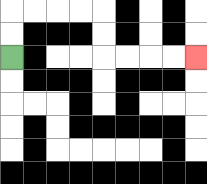{'start': '[0, 2]', 'end': '[8, 2]', 'path_directions': 'U,U,R,R,R,R,D,D,R,R,R,R', 'path_coordinates': '[[0, 2], [0, 1], [0, 0], [1, 0], [2, 0], [3, 0], [4, 0], [4, 1], [4, 2], [5, 2], [6, 2], [7, 2], [8, 2]]'}